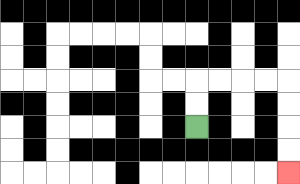{'start': '[8, 5]', 'end': '[12, 7]', 'path_directions': 'U,U,R,R,R,R,D,D,D,D', 'path_coordinates': '[[8, 5], [8, 4], [8, 3], [9, 3], [10, 3], [11, 3], [12, 3], [12, 4], [12, 5], [12, 6], [12, 7]]'}